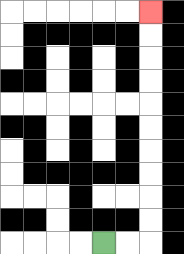{'start': '[4, 10]', 'end': '[6, 0]', 'path_directions': 'R,R,U,U,U,U,U,U,U,U,U,U', 'path_coordinates': '[[4, 10], [5, 10], [6, 10], [6, 9], [6, 8], [6, 7], [6, 6], [6, 5], [6, 4], [6, 3], [6, 2], [6, 1], [6, 0]]'}